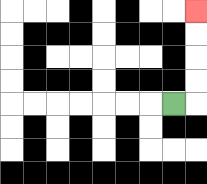{'start': '[7, 4]', 'end': '[8, 0]', 'path_directions': 'R,U,U,U,U', 'path_coordinates': '[[7, 4], [8, 4], [8, 3], [8, 2], [8, 1], [8, 0]]'}